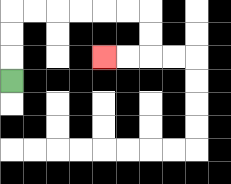{'start': '[0, 3]', 'end': '[4, 2]', 'path_directions': 'U,U,U,R,R,R,R,R,R,D,D,L,L', 'path_coordinates': '[[0, 3], [0, 2], [0, 1], [0, 0], [1, 0], [2, 0], [3, 0], [4, 0], [5, 0], [6, 0], [6, 1], [6, 2], [5, 2], [4, 2]]'}